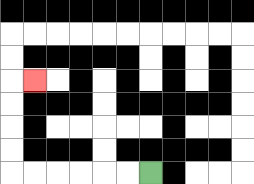{'start': '[6, 7]', 'end': '[1, 3]', 'path_directions': 'L,L,L,L,L,L,U,U,U,U,R', 'path_coordinates': '[[6, 7], [5, 7], [4, 7], [3, 7], [2, 7], [1, 7], [0, 7], [0, 6], [0, 5], [0, 4], [0, 3], [1, 3]]'}